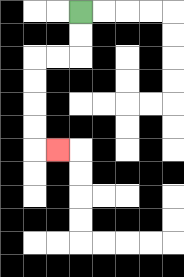{'start': '[3, 0]', 'end': '[2, 6]', 'path_directions': 'D,D,L,L,D,D,D,D,R', 'path_coordinates': '[[3, 0], [3, 1], [3, 2], [2, 2], [1, 2], [1, 3], [1, 4], [1, 5], [1, 6], [2, 6]]'}